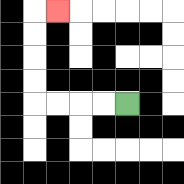{'start': '[5, 4]', 'end': '[2, 0]', 'path_directions': 'L,L,L,L,U,U,U,U,R', 'path_coordinates': '[[5, 4], [4, 4], [3, 4], [2, 4], [1, 4], [1, 3], [1, 2], [1, 1], [1, 0], [2, 0]]'}